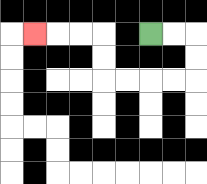{'start': '[6, 1]', 'end': '[1, 1]', 'path_directions': 'R,R,D,D,L,L,L,L,U,U,L,L,L', 'path_coordinates': '[[6, 1], [7, 1], [8, 1], [8, 2], [8, 3], [7, 3], [6, 3], [5, 3], [4, 3], [4, 2], [4, 1], [3, 1], [2, 1], [1, 1]]'}